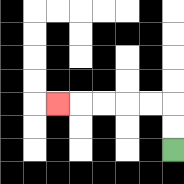{'start': '[7, 6]', 'end': '[2, 4]', 'path_directions': 'U,U,L,L,L,L,L', 'path_coordinates': '[[7, 6], [7, 5], [7, 4], [6, 4], [5, 4], [4, 4], [3, 4], [2, 4]]'}